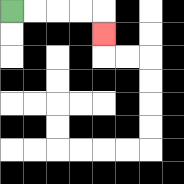{'start': '[0, 0]', 'end': '[4, 1]', 'path_directions': 'R,R,R,R,D', 'path_coordinates': '[[0, 0], [1, 0], [2, 0], [3, 0], [4, 0], [4, 1]]'}